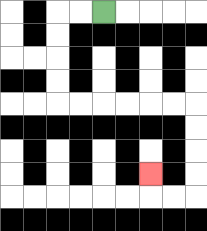{'start': '[4, 0]', 'end': '[6, 7]', 'path_directions': 'L,L,D,D,D,D,R,R,R,R,R,R,D,D,D,D,L,L,U', 'path_coordinates': '[[4, 0], [3, 0], [2, 0], [2, 1], [2, 2], [2, 3], [2, 4], [3, 4], [4, 4], [5, 4], [6, 4], [7, 4], [8, 4], [8, 5], [8, 6], [8, 7], [8, 8], [7, 8], [6, 8], [6, 7]]'}